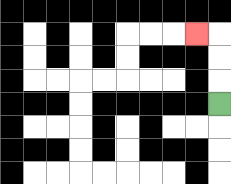{'start': '[9, 4]', 'end': '[8, 1]', 'path_directions': 'U,U,U,L', 'path_coordinates': '[[9, 4], [9, 3], [9, 2], [9, 1], [8, 1]]'}